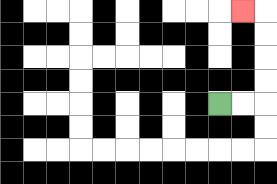{'start': '[9, 4]', 'end': '[10, 0]', 'path_directions': 'R,R,U,U,U,U,L', 'path_coordinates': '[[9, 4], [10, 4], [11, 4], [11, 3], [11, 2], [11, 1], [11, 0], [10, 0]]'}